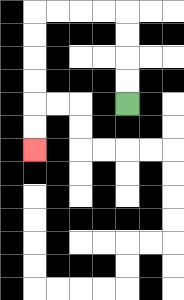{'start': '[5, 4]', 'end': '[1, 6]', 'path_directions': 'U,U,U,U,L,L,L,L,D,D,D,D,D,D', 'path_coordinates': '[[5, 4], [5, 3], [5, 2], [5, 1], [5, 0], [4, 0], [3, 0], [2, 0], [1, 0], [1, 1], [1, 2], [1, 3], [1, 4], [1, 5], [1, 6]]'}